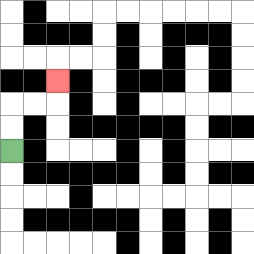{'start': '[0, 6]', 'end': '[2, 3]', 'path_directions': 'U,U,R,R,U', 'path_coordinates': '[[0, 6], [0, 5], [0, 4], [1, 4], [2, 4], [2, 3]]'}